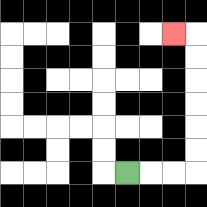{'start': '[5, 7]', 'end': '[7, 1]', 'path_directions': 'R,R,R,U,U,U,U,U,U,L', 'path_coordinates': '[[5, 7], [6, 7], [7, 7], [8, 7], [8, 6], [8, 5], [8, 4], [8, 3], [8, 2], [8, 1], [7, 1]]'}